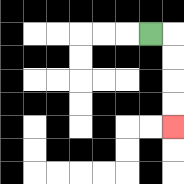{'start': '[6, 1]', 'end': '[7, 5]', 'path_directions': 'R,D,D,D,D', 'path_coordinates': '[[6, 1], [7, 1], [7, 2], [7, 3], [7, 4], [7, 5]]'}